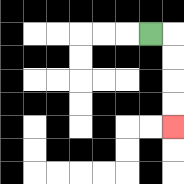{'start': '[6, 1]', 'end': '[7, 5]', 'path_directions': 'R,D,D,D,D', 'path_coordinates': '[[6, 1], [7, 1], [7, 2], [7, 3], [7, 4], [7, 5]]'}